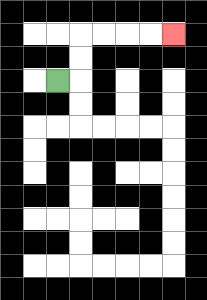{'start': '[2, 3]', 'end': '[7, 1]', 'path_directions': 'R,U,U,R,R,R,R', 'path_coordinates': '[[2, 3], [3, 3], [3, 2], [3, 1], [4, 1], [5, 1], [6, 1], [7, 1]]'}